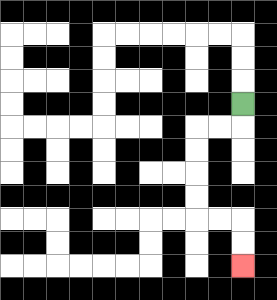{'start': '[10, 4]', 'end': '[10, 11]', 'path_directions': 'D,L,L,D,D,D,D,R,R,D,D', 'path_coordinates': '[[10, 4], [10, 5], [9, 5], [8, 5], [8, 6], [8, 7], [8, 8], [8, 9], [9, 9], [10, 9], [10, 10], [10, 11]]'}